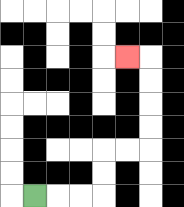{'start': '[1, 8]', 'end': '[5, 2]', 'path_directions': 'R,R,R,U,U,R,R,U,U,U,U,L', 'path_coordinates': '[[1, 8], [2, 8], [3, 8], [4, 8], [4, 7], [4, 6], [5, 6], [6, 6], [6, 5], [6, 4], [6, 3], [6, 2], [5, 2]]'}